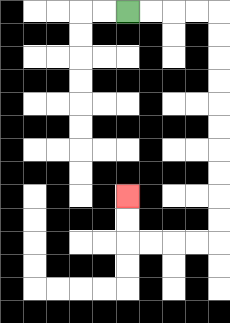{'start': '[5, 0]', 'end': '[5, 8]', 'path_directions': 'R,R,R,R,D,D,D,D,D,D,D,D,D,D,L,L,L,L,U,U', 'path_coordinates': '[[5, 0], [6, 0], [7, 0], [8, 0], [9, 0], [9, 1], [9, 2], [9, 3], [9, 4], [9, 5], [9, 6], [9, 7], [9, 8], [9, 9], [9, 10], [8, 10], [7, 10], [6, 10], [5, 10], [5, 9], [5, 8]]'}